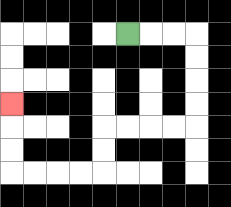{'start': '[5, 1]', 'end': '[0, 4]', 'path_directions': 'R,R,R,D,D,D,D,L,L,L,L,D,D,L,L,L,L,U,U,U', 'path_coordinates': '[[5, 1], [6, 1], [7, 1], [8, 1], [8, 2], [8, 3], [8, 4], [8, 5], [7, 5], [6, 5], [5, 5], [4, 5], [4, 6], [4, 7], [3, 7], [2, 7], [1, 7], [0, 7], [0, 6], [0, 5], [0, 4]]'}